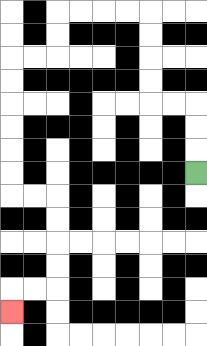{'start': '[8, 7]', 'end': '[0, 13]', 'path_directions': 'U,U,U,L,L,U,U,U,U,L,L,L,L,D,D,L,L,D,D,D,D,D,D,R,R,D,D,D,D,L,L,D', 'path_coordinates': '[[8, 7], [8, 6], [8, 5], [8, 4], [7, 4], [6, 4], [6, 3], [6, 2], [6, 1], [6, 0], [5, 0], [4, 0], [3, 0], [2, 0], [2, 1], [2, 2], [1, 2], [0, 2], [0, 3], [0, 4], [0, 5], [0, 6], [0, 7], [0, 8], [1, 8], [2, 8], [2, 9], [2, 10], [2, 11], [2, 12], [1, 12], [0, 12], [0, 13]]'}